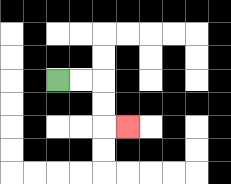{'start': '[2, 3]', 'end': '[5, 5]', 'path_directions': 'R,R,D,D,R', 'path_coordinates': '[[2, 3], [3, 3], [4, 3], [4, 4], [4, 5], [5, 5]]'}